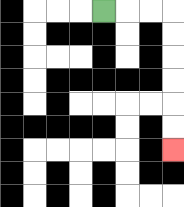{'start': '[4, 0]', 'end': '[7, 6]', 'path_directions': 'R,R,R,D,D,D,D,D,D', 'path_coordinates': '[[4, 0], [5, 0], [6, 0], [7, 0], [7, 1], [7, 2], [7, 3], [7, 4], [7, 5], [7, 6]]'}